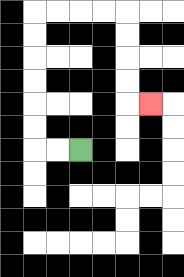{'start': '[3, 6]', 'end': '[6, 4]', 'path_directions': 'L,L,U,U,U,U,U,U,R,R,R,R,D,D,D,D,R', 'path_coordinates': '[[3, 6], [2, 6], [1, 6], [1, 5], [1, 4], [1, 3], [1, 2], [1, 1], [1, 0], [2, 0], [3, 0], [4, 0], [5, 0], [5, 1], [5, 2], [5, 3], [5, 4], [6, 4]]'}